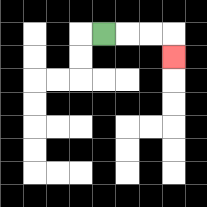{'start': '[4, 1]', 'end': '[7, 2]', 'path_directions': 'R,R,R,D', 'path_coordinates': '[[4, 1], [5, 1], [6, 1], [7, 1], [7, 2]]'}